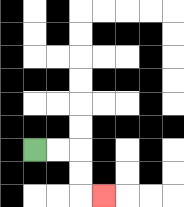{'start': '[1, 6]', 'end': '[4, 8]', 'path_directions': 'R,R,D,D,R', 'path_coordinates': '[[1, 6], [2, 6], [3, 6], [3, 7], [3, 8], [4, 8]]'}